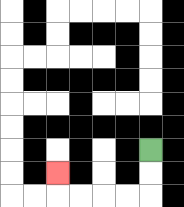{'start': '[6, 6]', 'end': '[2, 7]', 'path_directions': 'D,D,L,L,L,L,U', 'path_coordinates': '[[6, 6], [6, 7], [6, 8], [5, 8], [4, 8], [3, 8], [2, 8], [2, 7]]'}